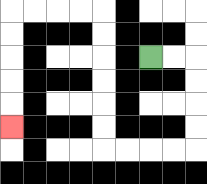{'start': '[6, 2]', 'end': '[0, 5]', 'path_directions': 'R,R,D,D,D,D,L,L,L,L,U,U,U,U,U,U,L,L,L,L,D,D,D,D,D', 'path_coordinates': '[[6, 2], [7, 2], [8, 2], [8, 3], [8, 4], [8, 5], [8, 6], [7, 6], [6, 6], [5, 6], [4, 6], [4, 5], [4, 4], [4, 3], [4, 2], [4, 1], [4, 0], [3, 0], [2, 0], [1, 0], [0, 0], [0, 1], [0, 2], [0, 3], [0, 4], [0, 5]]'}